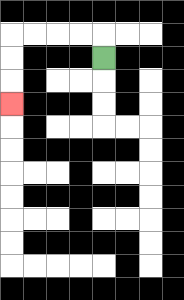{'start': '[4, 2]', 'end': '[0, 4]', 'path_directions': 'U,L,L,L,L,D,D,D', 'path_coordinates': '[[4, 2], [4, 1], [3, 1], [2, 1], [1, 1], [0, 1], [0, 2], [0, 3], [0, 4]]'}